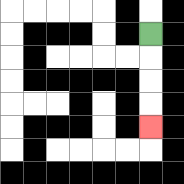{'start': '[6, 1]', 'end': '[6, 5]', 'path_directions': 'D,D,D,D', 'path_coordinates': '[[6, 1], [6, 2], [6, 3], [6, 4], [6, 5]]'}